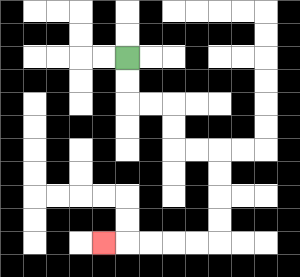{'start': '[5, 2]', 'end': '[4, 10]', 'path_directions': 'D,D,R,R,D,D,R,R,D,D,D,D,L,L,L,L,L', 'path_coordinates': '[[5, 2], [5, 3], [5, 4], [6, 4], [7, 4], [7, 5], [7, 6], [8, 6], [9, 6], [9, 7], [9, 8], [9, 9], [9, 10], [8, 10], [7, 10], [6, 10], [5, 10], [4, 10]]'}